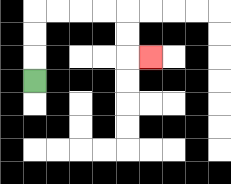{'start': '[1, 3]', 'end': '[6, 2]', 'path_directions': 'U,U,U,R,R,R,R,D,D,R', 'path_coordinates': '[[1, 3], [1, 2], [1, 1], [1, 0], [2, 0], [3, 0], [4, 0], [5, 0], [5, 1], [5, 2], [6, 2]]'}